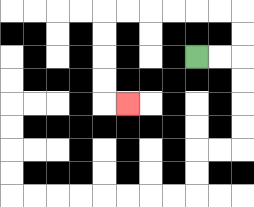{'start': '[8, 2]', 'end': '[5, 4]', 'path_directions': 'R,R,U,U,L,L,L,L,L,L,D,D,D,D,R', 'path_coordinates': '[[8, 2], [9, 2], [10, 2], [10, 1], [10, 0], [9, 0], [8, 0], [7, 0], [6, 0], [5, 0], [4, 0], [4, 1], [4, 2], [4, 3], [4, 4], [5, 4]]'}